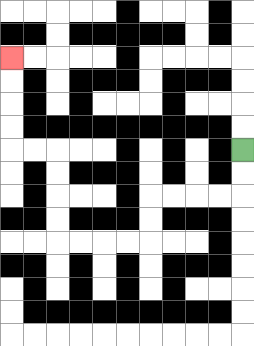{'start': '[10, 6]', 'end': '[0, 2]', 'path_directions': 'D,D,L,L,L,L,D,D,L,L,L,L,U,U,U,U,L,L,U,U,U,U', 'path_coordinates': '[[10, 6], [10, 7], [10, 8], [9, 8], [8, 8], [7, 8], [6, 8], [6, 9], [6, 10], [5, 10], [4, 10], [3, 10], [2, 10], [2, 9], [2, 8], [2, 7], [2, 6], [1, 6], [0, 6], [0, 5], [0, 4], [0, 3], [0, 2]]'}